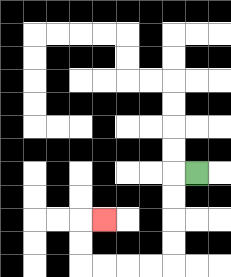{'start': '[8, 7]', 'end': '[4, 9]', 'path_directions': 'L,D,D,D,D,L,L,L,L,U,U,R', 'path_coordinates': '[[8, 7], [7, 7], [7, 8], [7, 9], [7, 10], [7, 11], [6, 11], [5, 11], [4, 11], [3, 11], [3, 10], [3, 9], [4, 9]]'}